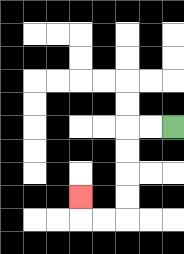{'start': '[7, 5]', 'end': '[3, 8]', 'path_directions': 'L,L,D,D,D,D,L,L,U', 'path_coordinates': '[[7, 5], [6, 5], [5, 5], [5, 6], [5, 7], [5, 8], [5, 9], [4, 9], [3, 9], [3, 8]]'}